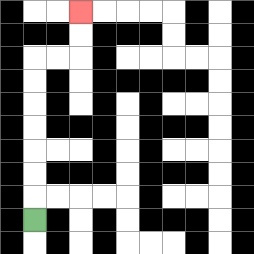{'start': '[1, 9]', 'end': '[3, 0]', 'path_directions': 'U,U,U,U,U,U,U,R,R,U,U', 'path_coordinates': '[[1, 9], [1, 8], [1, 7], [1, 6], [1, 5], [1, 4], [1, 3], [1, 2], [2, 2], [3, 2], [3, 1], [3, 0]]'}